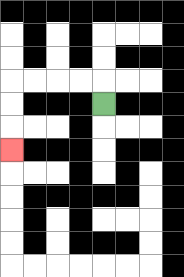{'start': '[4, 4]', 'end': '[0, 6]', 'path_directions': 'U,L,L,L,L,D,D,D', 'path_coordinates': '[[4, 4], [4, 3], [3, 3], [2, 3], [1, 3], [0, 3], [0, 4], [0, 5], [0, 6]]'}